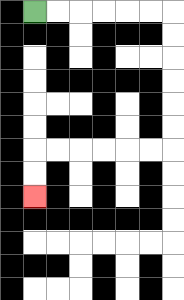{'start': '[1, 0]', 'end': '[1, 8]', 'path_directions': 'R,R,R,R,R,R,D,D,D,D,D,D,L,L,L,L,L,L,D,D', 'path_coordinates': '[[1, 0], [2, 0], [3, 0], [4, 0], [5, 0], [6, 0], [7, 0], [7, 1], [7, 2], [7, 3], [7, 4], [7, 5], [7, 6], [6, 6], [5, 6], [4, 6], [3, 6], [2, 6], [1, 6], [1, 7], [1, 8]]'}